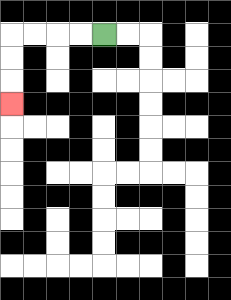{'start': '[4, 1]', 'end': '[0, 4]', 'path_directions': 'L,L,L,L,D,D,D', 'path_coordinates': '[[4, 1], [3, 1], [2, 1], [1, 1], [0, 1], [0, 2], [0, 3], [0, 4]]'}